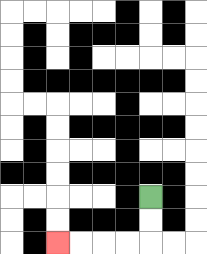{'start': '[6, 8]', 'end': '[2, 10]', 'path_directions': 'D,D,L,L,L,L', 'path_coordinates': '[[6, 8], [6, 9], [6, 10], [5, 10], [4, 10], [3, 10], [2, 10]]'}